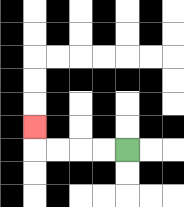{'start': '[5, 6]', 'end': '[1, 5]', 'path_directions': 'L,L,L,L,U', 'path_coordinates': '[[5, 6], [4, 6], [3, 6], [2, 6], [1, 6], [1, 5]]'}